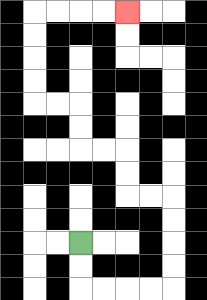{'start': '[3, 10]', 'end': '[5, 0]', 'path_directions': 'D,D,R,R,R,R,U,U,U,U,L,L,U,U,L,L,U,U,L,L,U,U,U,U,R,R,R,R', 'path_coordinates': '[[3, 10], [3, 11], [3, 12], [4, 12], [5, 12], [6, 12], [7, 12], [7, 11], [7, 10], [7, 9], [7, 8], [6, 8], [5, 8], [5, 7], [5, 6], [4, 6], [3, 6], [3, 5], [3, 4], [2, 4], [1, 4], [1, 3], [1, 2], [1, 1], [1, 0], [2, 0], [3, 0], [4, 0], [5, 0]]'}